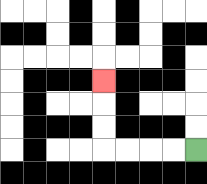{'start': '[8, 6]', 'end': '[4, 3]', 'path_directions': 'L,L,L,L,U,U,U', 'path_coordinates': '[[8, 6], [7, 6], [6, 6], [5, 6], [4, 6], [4, 5], [4, 4], [4, 3]]'}